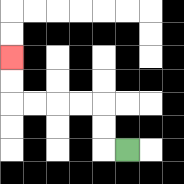{'start': '[5, 6]', 'end': '[0, 2]', 'path_directions': 'L,U,U,L,L,L,L,U,U', 'path_coordinates': '[[5, 6], [4, 6], [4, 5], [4, 4], [3, 4], [2, 4], [1, 4], [0, 4], [0, 3], [0, 2]]'}